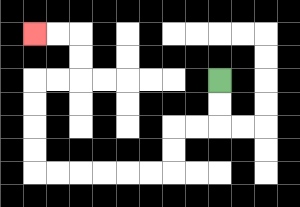{'start': '[9, 3]', 'end': '[1, 1]', 'path_directions': 'D,D,L,L,D,D,L,L,L,L,L,L,U,U,U,U,R,R,U,U,L,L', 'path_coordinates': '[[9, 3], [9, 4], [9, 5], [8, 5], [7, 5], [7, 6], [7, 7], [6, 7], [5, 7], [4, 7], [3, 7], [2, 7], [1, 7], [1, 6], [1, 5], [1, 4], [1, 3], [2, 3], [3, 3], [3, 2], [3, 1], [2, 1], [1, 1]]'}